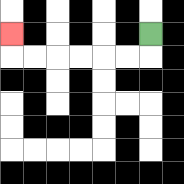{'start': '[6, 1]', 'end': '[0, 1]', 'path_directions': 'D,L,L,L,L,L,L,U', 'path_coordinates': '[[6, 1], [6, 2], [5, 2], [4, 2], [3, 2], [2, 2], [1, 2], [0, 2], [0, 1]]'}